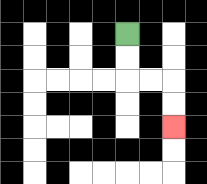{'start': '[5, 1]', 'end': '[7, 5]', 'path_directions': 'D,D,R,R,D,D', 'path_coordinates': '[[5, 1], [5, 2], [5, 3], [6, 3], [7, 3], [7, 4], [7, 5]]'}